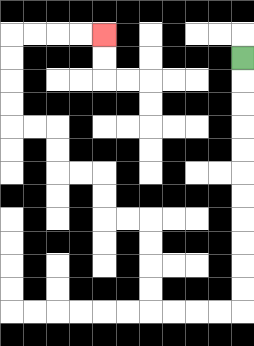{'start': '[10, 2]', 'end': '[4, 1]', 'path_directions': 'D,D,D,D,D,D,D,D,D,D,D,L,L,L,L,U,U,U,U,L,L,U,U,L,L,U,U,L,L,U,U,U,U,R,R,R,R', 'path_coordinates': '[[10, 2], [10, 3], [10, 4], [10, 5], [10, 6], [10, 7], [10, 8], [10, 9], [10, 10], [10, 11], [10, 12], [10, 13], [9, 13], [8, 13], [7, 13], [6, 13], [6, 12], [6, 11], [6, 10], [6, 9], [5, 9], [4, 9], [4, 8], [4, 7], [3, 7], [2, 7], [2, 6], [2, 5], [1, 5], [0, 5], [0, 4], [0, 3], [0, 2], [0, 1], [1, 1], [2, 1], [3, 1], [4, 1]]'}